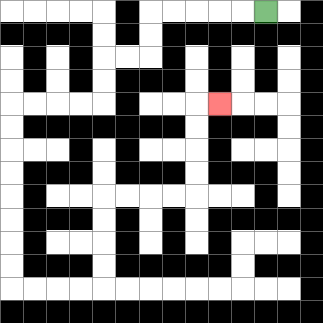{'start': '[11, 0]', 'end': '[9, 4]', 'path_directions': 'L,L,L,L,L,D,D,L,L,D,D,L,L,L,L,D,D,D,D,D,D,D,D,R,R,R,R,U,U,U,U,R,R,R,R,U,U,U,U,R', 'path_coordinates': '[[11, 0], [10, 0], [9, 0], [8, 0], [7, 0], [6, 0], [6, 1], [6, 2], [5, 2], [4, 2], [4, 3], [4, 4], [3, 4], [2, 4], [1, 4], [0, 4], [0, 5], [0, 6], [0, 7], [0, 8], [0, 9], [0, 10], [0, 11], [0, 12], [1, 12], [2, 12], [3, 12], [4, 12], [4, 11], [4, 10], [4, 9], [4, 8], [5, 8], [6, 8], [7, 8], [8, 8], [8, 7], [8, 6], [8, 5], [8, 4], [9, 4]]'}